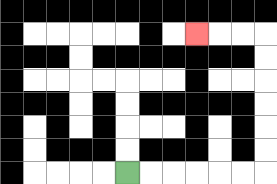{'start': '[5, 7]', 'end': '[8, 1]', 'path_directions': 'R,R,R,R,R,R,U,U,U,U,U,U,L,L,L', 'path_coordinates': '[[5, 7], [6, 7], [7, 7], [8, 7], [9, 7], [10, 7], [11, 7], [11, 6], [11, 5], [11, 4], [11, 3], [11, 2], [11, 1], [10, 1], [9, 1], [8, 1]]'}